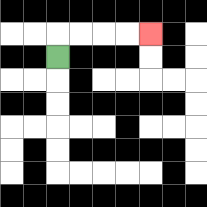{'start': '[2, 2]', 'end': '[6, 1]', 'path_directions': 'U,R,R,R,R', 'path_coordinates': '[[2, 2], [2, 1], [3, 1], [4, 1], [5, 1], [6, 1]]'}